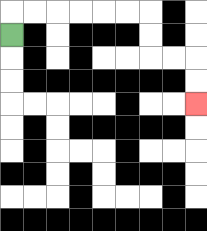{'start': '[0, 1]', 'end': '[8, 4]', 'path_directions': 'U,R,R,R,R,R,R,D,D,R,R,D,D', 'path_coordinates': '[[0, 1], [0, 0], [1, 0], [2, 0], [3, 0], [4, 0], [5, 0], [6, 0], [6, 1], [6, 2], [7, 2], [8, 2], [8, 3], [8, 4]]'}